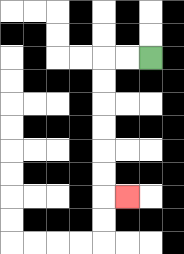{'start': '[6, 2]', 'end': '[5, 8]', 'path_directions': 'L,L,D,D,D,D,D,D,R', 'path_coordinates': '[[6, 2], [5, 2], [4, 2], [4, 3], [4, 4], [4, 5], [4, 6], [4, 7], [4, 8], [5, 8]]'}